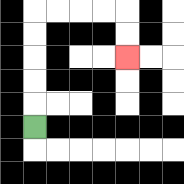{'start': '[1, 5]', 'end': '[5, 2]', 'path_directions': 'U,U,U,U,U,R,R,R,R,D,D', 'path_coordinates': '[[1, 5], [1, 4], [1, 3], [1, 2], [1, 1], [1, 0], [2, 0], [3, 0], [4, 0], [5, 0], [5, 1], [5, 2]]'}